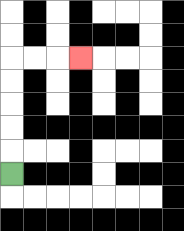{'start': '[0, 7]', 'end': '[3, 2]', 'path_directions': 'U,U,U,U,U,R,R,R', 'path_coordinates': '[[0, 7], [0, 6], [0, 5], [0, 4], [0, 3], [0, 2], [1, 2], [2, 2], [3, 2]]'}